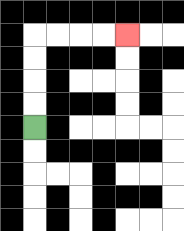{'start': '[1, 5]', 'end': '[5, 1]', 'path_directions': 'U,U,U,U,R,R,R,R', 'path_coordinates': '[[1, 5], [1, 4], [1, 3], [1, 2], [1, 1], [2, 1], [3, 1], [4, 1], [5, 1]]'}